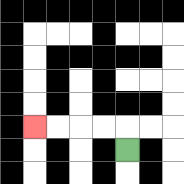{'start': '[5, 6]', 'end': '[1, 5]', 'path_directions': 'U,L,L,L,L', 'path_coordinates': '[[5, 6], [5, 5], [4, 5], [3, 5], [2, 5], [1, 5]]'}